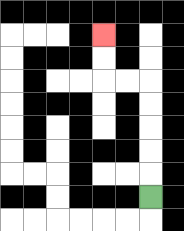{'start': '[6, 8]', 'end': '[4, 1]', 'path_directions': 'U,U,U,U,U,L,L,U,U', 'path_coordinates': '[[6, 8], [6, 7], [6, 6], [6, 5], [6, 4], [6, 3], [5, 3], [4, 3], [4, 2], [4, 1]]'}